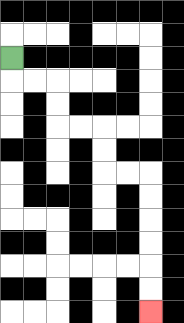{'start': '[0, 2]', 'end': '[6, 13]', 'path_directions': 'D,R,R,D,D,R,R,D,D,R,R,D,D,D,D,D,D', 'path_coordinates': '[[0, 2], [0, 3], [1, 3], [2, 3], [2, 4], [2, 5], [3, 5], [4, 5], [4, 6], [4, 7], [5, 7], [6, 7], [6, 8], [6, 9], [6, 10], [6, 11], [6, 12], [6, 13]]'}